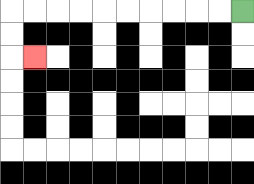{'start': '[10, 0]', 'end': '[1, 2]', 'path_directions': 'L,L,L,L,L,L,L,L,L,L,D,D,R', 'path_coordinates': '[[10, 0], [9, 0], [8, 0], [7, 0], [6, 0], [5, 0], [4, 0], [3, 0], [2, 0], [1, 0], [0, 0], [0, 1], [0, 2], [1, 2]]'}